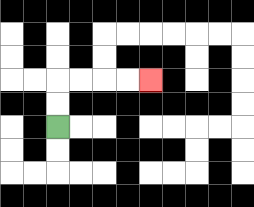{'start': '[2, 5]', 'end': '[6, 3]', 'path_directions': 'U,U,R,R,R,R', 'path_coordinates': '[[2, 5], [2, 4], [2, 3], [3, 3], [4, 3], [5, 3], [6, 3]]'}